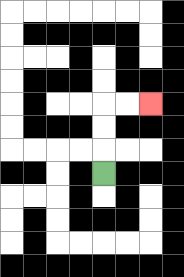{'start': '[4, 7]', 'end': '[6, 4]', 'path_directions': 'U,U,U,R,R', 'path_coordinates': '[[4, 7], [4, 6], [4, 5], [4, 4], [5, 4], [6, 4]]'}